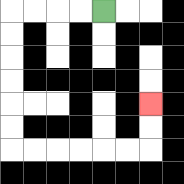{'start': '[4, 0]', 'end': '[6, 4]', 'path_directions': 'L,L,L,L,D,D,D,D,D,D,R,R,R,R,R,R,U,U', 'path_coordinates': '[[4, 0], [3, 0], [2, 0], [1, 0], [0, 0], [0, 1], [0, 2], [0, 3], [0, 4], [0, 5], [0, 6], [1, 6], [2, 6], [3, 6], [4, 6], [5, 6], [6, 6], [6, 5], [6, 4]]'}